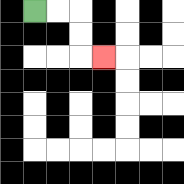{'start': '[1, 0]', 'end': '[4, 2]', 'path_directions': 'R,R,D,D,R', 'path_coordinates': '[[1, 0], [2, 0], [3, 0], [3, 1], [3, 2], [4, 2]]'}